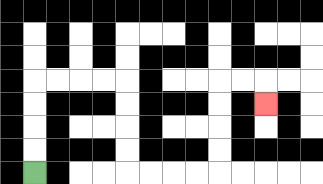{'start': '[1, 7]', 'end': '[11, 4]', 'path_directions': 'U,U,U,U,R,R,R,R,D,D,D,D,R,R,R,R,U,U,U,U,R,R,D', 'path_coordinates': '[[1, 7], [1, 6], [1, 5], [1, 4], [1, 3], [2, 3], [3, 3], [4, 3], [5, 3], [5, 4], [5, 5], [5, 6], [5, 7], [6, 7], [7, 7], [8, 7], [9, 7], [9, 6], [9, 5], [9, 4], [9, 3], [10, 3], [11, 3], [11, 4]]'}